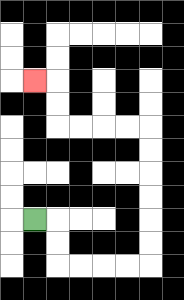{'start': '[1, 9]', 'end': '[1, 3]', 'path_directions': 'R,D,D,R,R,R,R,U,U,U,U,U,U,L,L,L,L,U,U,L', 'path_coordinates': '[[1, 9], [2, 9], [2, 10], [2, 11], [3, 11], [4, 11], [5, 11], [6, 11], [6, 10], [6, 9], [6, 8], [6, 7], [6, 6], [6, 5], [5, 5], [4, 5], [3, 5], [2, 5], [2, 4], [2, 3], [1, 3]]'}